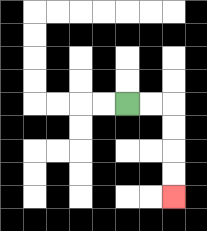{'start': '[5, 4]', 'end': '[7, 8]', 'path_directions': 'R,R,D,D,D,D', 'path_coordinates': '[[5, 4], [6, 4], [7, 4], [7, 5], [7, 6], [7, 7], [7, 8]]'}